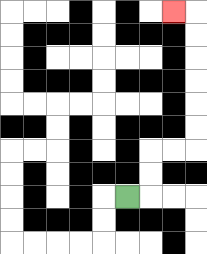{'start': '[5, 8]', 'end': '[7, 0]', 'path_directions': 'R,U,U,R,R,U,U,U,U,U,U,L', 'path_coordinates': '[[5, 8], [6, 8], [6, 7], [6, 6], [7, 6], [8, 6], [8, 5], [8, 4], [8, 3], [8, 2], [8, 1], [8, 0], [7, 0]]'}